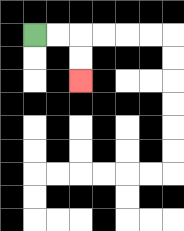{'start': '[1, 1]', 'end': '[3, 3]', 'path_directions': 'R,R,D,D', 'path_coordinates': '[[1, 1], [2, 1], [3, 1], [3, 2], [3, 3]]'}